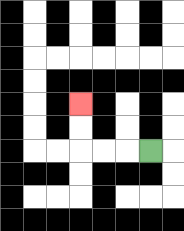{'start': '[6, 6]', 'end': '[3, 4]', 'path_directions': 'L,L,L,U,U', 'path_coordinates': '[[6, 6], [5, 6], [4, 6], [3, 6], [3, 5], [3, 4]]'}